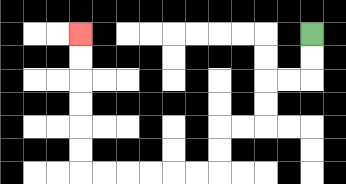{'start': '[13, 1]', 'end': '[3, 1]', 'path_directions': 'D,D,L,L,D,D,L,L,D,D,L,L,L,L,L,L,U,U,U,U,U,U', 'path_coordinates': '[[13, 1], [13, 2], [13, 3], [12, 3], [11, 3], [11, 4], [11, 5], [10, 5], [9, 5], [9, 6], [9, 7], [8, 7], [7, 7], [6, 7], [5, 7], [4, 7], [3, 7], [3, 6], [3, 5], [3, 4], [3, 3], [3, 2], [3, 1]]'}